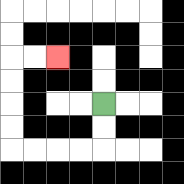{'start': '[4, 4]', 'end': '[2, 2]', 'path_directions': 'D,D,L,L,L,L,U,U,U,U,R,R', 'path_coordinates': '[[4, 4], [4, 5], [4, 6], [3, 6], [2, 6], [1, 6], [0, 6], [0, 5], [0, 4], [0, 3], [0, 2], [1, 2], [2, 2]]'}